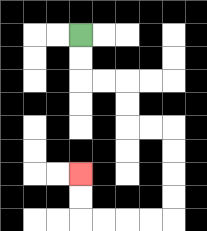{'start': '[3, 1]', 'end': '[3, 7]', 'path_directions': 'D,D,R,R,D,D,R,R,D,D,D,D,L,L,L,L,U,U', 'path_coordinates': '[[3, 1], [3, 2], [3, 3], [4, 3], [5, 3], [5, 4], [5, 5], [6, 5], [7, 5], [7, 6], [7, 7], [7, 8], [7, 9], [6, 9], [5, 9], [4, 9], [3, 9], [3, 8], [3, 7]]'}